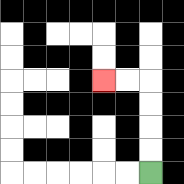{'start': '[6, 7]', 'end': '[4, 3]', 'path_directions': 'U,U,U,U,L,L', 'path_coordinates': '[[6, 7], [6, 6], [6, 5], [6, 4], [6, 3], [5, 3], [4, 3]]'}